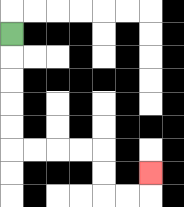{'start': '[0, 1]', 'end': '[6, 7]', 'path_directions': 'D,D,D,D,D,R,R,R,R,D,D,R,R,U', 'path_coordinates': '[[0, 1], [0, 2], [0, 3], [0, 4], [0, 5], [0, 6], [1, 6], [2, 6], [3, 6], [4, 6], [4, 7], [4, 8], [5, 8], [6, 8], [6, 7]]'}